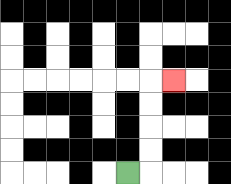{'start': '[5, 7]', 'end': '[7, 3]', 'path_directions': 'R,U,U,U,U,R', 'path_coordinates': '[[5, 7], [6, 7], [6, 6], [6, 5], [6, 4], [6, 3], [7, 3]]'}